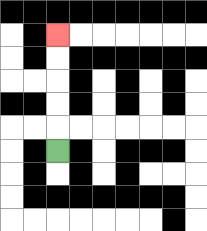{'start': '[2, 6]', 'end': '[2, 1]', 'path_directions': 'U,U,U,U,U', 'path_coordinates': '[[2, 6], [2, 5], [2, 4], [2, 3], [2, 2], [2, 1]]'}